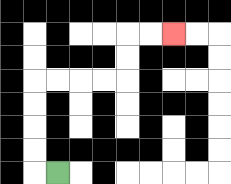{'start': '[2, 7]', 'end': '[7, 1]', 'path_directions': 'L,U,U,U,U,R,R,R,R,U,U,R,R', 'path_coordinates': '[[2, 7], [1, 7], [1, 6], [1, 5], [1, 4], [1, 3], [2, 3], [3, 3], [4, 3], [5, 3], [5, 2], [5, 1], [6, 1], [7, 1]]'}